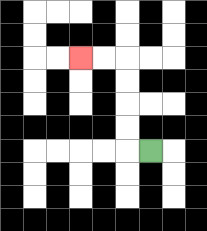{'start': '[6, 6]', 'end': '[3, 2]', 'path_directions': 'L,U,U,U,U,L,L', 'path_coordinates': '[[6, 6], [5, 6], [5, 5], [5, 4], [5, 3], [5, 2], [4, 2], [3, 2]]'}